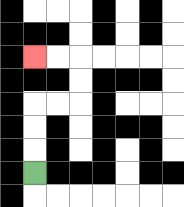{'start': '[1, 7]', 'end': '[1, 2]', 'path_directions': 'U,U,U,R,R,U,U,L,L', 'path_coordinates': '[[1, 7], [1, 6], [1, 5], [1, 4], [2, 4], [3, 4], [3, 3], [3, 2], [2, 2], [1, 2]]'}